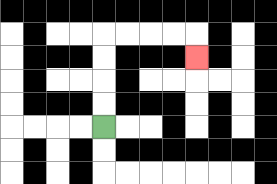{'start': '[4, 5]', 'end': '[8, 2]', 'path_directions': 'U,U,U,U,R,R,R,R,D', 'path_coordinates': '[[4, 5], [4, 4], [4, 3], [4, 2], [4, 1], [5, 1], [6, 1], [7, 1], [8, 1], [8, 2]]'}